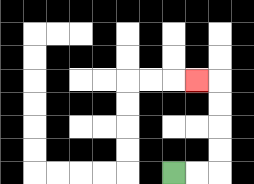{'start': '[7, 7]', 'end': '[8, 3]', 'path_directions': 'R,R,U,U,U,U,L', 'path_coordinates': '[[7, 7], [8, 7], [9, 7], [9, 6], [9, 5], [9, 4], [9, 3], [8, 3]]'}